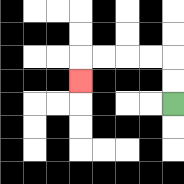{'start': '[7, 4]', 'end': '[3, 3]', 'path_directions': 'U,U,L,L,L,L,D', 'path_coordinates': '[[7, 4], [7, 3], [7, 2], [6, 2], [5, 2], [4, 2], [3, 2], [3, 3]]'}